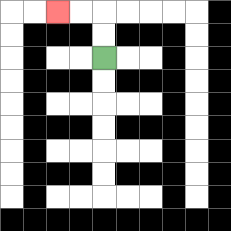{'start': '[4, 2]', 'end': '[2, 0]', 'path_directions': 'U,U,L,L', 'path_coordinates': '[[4, 2], [4, 1], [4, 0], [3, 0], [2, 0]]'}